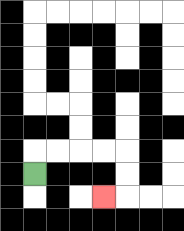{'start': '[1, 7]', 'end': '[4, 8]', 'path_directions': 'U,R,R,R,R,D,D,L', 'path_coordinates': '[[1, 7], [1, 6], [2, 6], [3, 6], [4, 6], [5, 6], [5, 7], [5, 8], [4, 8]]'}